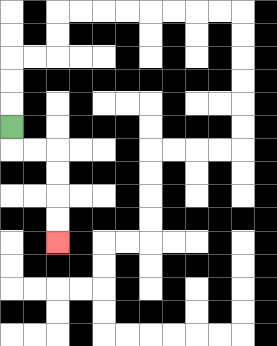{'start': '[0, 5]', 'end': '[2, 10]', 'path_directions': 'D,R,R,D,D,D,D', 'path_coordinates': '[[0, 5], [0, 6], [1, 6], [2, 6], [2, 7], [2, 8], [2, 9], [2, 10]]'}